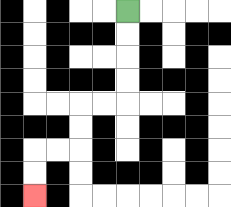{'start': '[5, 0]', 'end': '[1, 8]', 'path_directions': 'D,D,D,D,L,L,D,D,L,L,D,D', 'path_coordinates': '[[5, 0], [5, 1], [5, 2], [5, 3], [5, 4], [4, 4], [3, 4], [3, 5], [3, 6], [2, 6], [1, 6], [1, 7], [1, 8]]'}